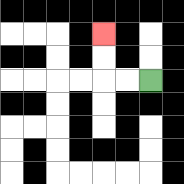{'start': '[6, 3]', 'end': '[4, 1]', 'path_directions': 'L,L,U,U', 'path_coordinates': '[[6, 3], [5, 3], [4, 3], [4, 2], [4, 1]]'}